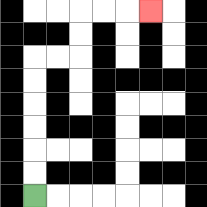{'start': '[1, 8]', 'end': '[6, 0]', 'path_directions': 'U,U,U,U,U,U,R,R,U,U,R,R,R', 'path_coordinates': '[[1, 8], [1, 7], [1, 6], [1, 5], [1, 4], [1, 3], [1, 2], [2, 2], [3, 2], [3, 1], [3, 0], [4, 0], [5, 0], [6, 0]]'}